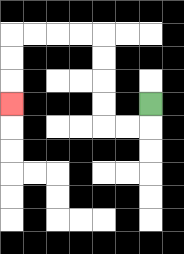{'start': '[6, 4]', 'end': '[0, 4]', 'path_directions': 'D,L,L,U,U,U,U,L,L,L,L,D,D,D', 'path_coordinates': '[[6, 4], [6, 5], [5, 5], [4, 5], [4, 4], [4, 3], [4, 2], [4, 1], [3, 1], [2, 1], [1, 1], [0, 1], [0, 2], [0, 3], [0, 4]]'}